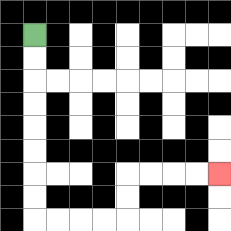{'start': '[1, 1]', 'end': '[9, 7]', 'path_directions': 'D,D,D,D,D,D,D,D,R,R,R,R,U,U,R,R,R,R', 'path_coordinates': '[[1, 1], [1, 2], [1, 3], [1, 4], [1, 5], [1, 6], [1, 7], [1, 8], [1, 9], [2, 9], [3, 9], [4, 9], [5, 9], [5, 8], [5, 7], [6, 7], [7, 7], [8, 7], [9, 7]]'}